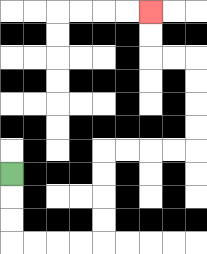{'start': '[0, 7]', 'end': '[6, 0]', 'path_directions': 'D,D,D,R,R,R,R,U,U,U,U,R,R,R,R,U,U,U,U,L,L,U,U', 'path_coordinates': '[[0, 7], [0, 8], [0, 9], [0, 10], [1, 10], [2, 10], [3, 10], [4, 10], [4, 9], [4, 8], [4, 7], [4, 6], [5, 6], [6, 6], [7, 6], [8, 6], [8, 5], [8, 4], [8, 3], [8, 2], [7, 2], [6, 2], [6, 1], [6, 0]]'}